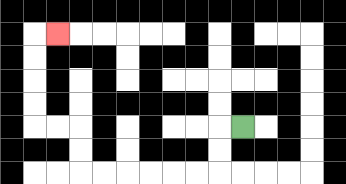{'start': '[10, 5]', 'end': '[2, 1]', 'path_directions': 'L,D,D,L,L,L,L,L,L,U,U,L,L,U,U,U,U,R', 'path_coordinates': '[[10, 5], [9, 5], [9, 6], [9, 7], [8, 7], [7, 7], [6, 7], [5, 7], [4, 7], [3, 7], [3, 6], [3, 5], [2, 5], [1, 5], [1, 4], [1, 3], [1, 2], [1, 1], [2, 1]]'}